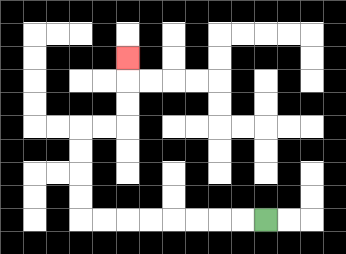{'start': '[11, 9]', 'end': '[5, 2]', 'path_directions': 'L,L,L,L,L,L,L,L,U,U,U,U,R,R,U,U,U', 'path_coordinates': '[[11, 9], [10, 9], [9, 9], [8, 9], [7, 9], [6, 9], [5, 9], [4, 9], [3, 9], [3, 8], [3, 7], [3, 6], [3, 5], [4, 5], [5, 5], [5, 4], [5, 3], [5, 2]]'}